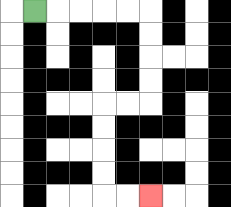{'start': '[1, 0]', 'end': '[6, 8]', 'path_directions': 'R,R,R,R,R,D,D,D,D,L,L,D,D,D,D,R,R', 'path_coordinates': '[[1, 0], [2, 0], [3, 0], [4, 0], [5, 0], [6, 0], [6, 1], [6, 2], [6, 3], [6, 4], [5, 4], [4, 4], [4, 5], [4, 6], [4, 7], [4, 8], [5, 8], [6, 8]]'}